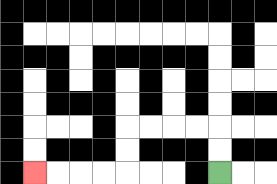{'start': '[9, 7]', 'end': '[1, 7]', 'path_directions': 'U,U,L,L,L,L,D,D,L,L,L,L', 'path_coordinates': '[[9, 7], [9, 6], [9, 5], [8, 5], [7, 5], [6, 5], [5, 5], [5, 6], [5, 7], [4, 7], [3, 7], [2, 7], [1, 7]]'}